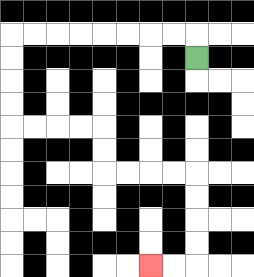{'start': '[8, 2]', 'end': '[6, 11]', 'path_directions': 'U,L,L,L,L,L,L,L,L,D,D,D,D,R,R,R,R,D,D,R,R,R,R,D,D,D,D,L,L', 'path_coordinates': '[[8, 2], [8, 1], [7, 1], [6, 1], [5, 1], [4, 1], [3, 1], [2, 1], [1, 1], [0, 1], [0, 2], [0, 3], [0, 4], [0, 5], [1, 5], [2, 5], [3, 5], [4, 5], [4, 6], [4, 7], [5, 7], [6, 7], [7, 7], [8, 7], [8, 8], [8, 9], [8, 10], [8, 11], [7, 11], [6, 11]]'}